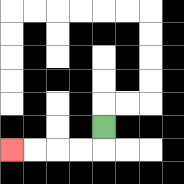{'start': '[4, 5]', 'end': '[0, 6]', 'path_directions': 'D,L,L,L,L', 'path_coordinates': '[[4, 5], [4, 6], [3, 6], [2, 6], [1, 6], [0, 6]]'}